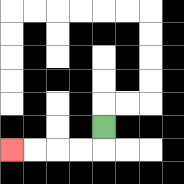{'start': '[4, 5]', 'end': '[0, 6]', 'path_directions': 'D,L,L,L,L', 'path_coordinates': '[[4, 5], [4, 6], [3, 6], [2, 6], [1, 6], [0, 6]]'}